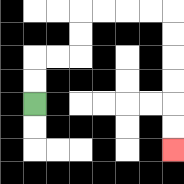{'start': '[1, 4]', 'end': '[7, 6]', 'path_directions': 'U,U,R,R,U,U,R,R,R,R,D,D,D,D,D,D', 'path_coordinates': '[[1, 4], [1, 3], [1, 2], [2, 2], [3, 2], [3, 1], [3, 0], [4, 0], [5, 0], [6, 0], [7, 0], [7, 1], [7, 2], [7, 3], [7, 4], [7, 5], [7, 6]]'}